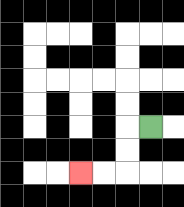{'start': '[6, 5]', 'end': '[3, 7]', 'path_directions': 'L,D,D,L,L', 'path_coordinates': '[[6, 5], [5, 5], [5, 6], [5, 7], [4, 7], [3, 7]]'}